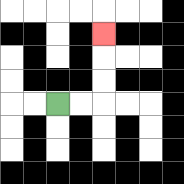{'start': '[2, 4]', 'end': '[4, 1]', 'path_directions': 'R,R,U,U,U', 'path_coordinates': '[[2, 4], [3, 4], [4, 4], [4, 3], [4, 2], [4, 1]]'}